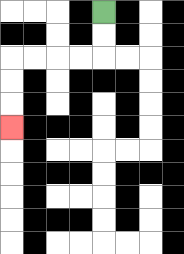{'start': '[4, 0]', 'end': '[0, 5]', 'path_directions': 'D,D,L,L,L,L,D,D,D', 'path_coordinates': '[[4, 0], [4, 1], [4, 2], [3, 2], [2, 2], [1, 2], [0, 2], [0, 3], [0, 4], [0, 5]]'}